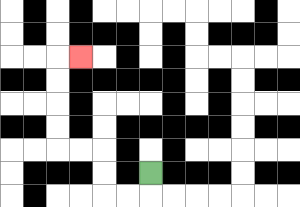{'start': '[6, 7]', 'end': '[3, 2]', 'path_directions': 'D,L,L,U,U,L,L,U,U,U,U,R', 'path_coordinates': '[[6, 7], [6, 8], [5, 8], [4, 8], [4, 7], [4, 6], [3, 6], [2, 6], [2, 5], [2, 4], [2, 3], [2, 2], [3, 2]]'}